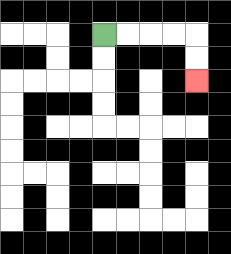{'start': '[4, 1]', 'end': '[8, 3]', 'path_directions': 'R,R,R,R,D,D', 'path_coordinates': '[[4, 1], [5, 1], [6, 1], [7, 1], [8, 1], [8, 2], [8, 3]]'}